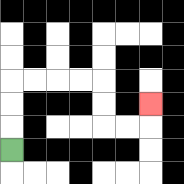{'start': '[0, 6]', 'end': '[6, 4]', 'path_directions': 'U,U,U,R,R,R,R,D,D,R,R,U', 'path_coordinates': '[[0, 6], [0, 5], [0, 4], [0, 3], [1, 3], [2, 3], [3, 3], [4, 3], [4, 4], [4, 5], [5, 5], [6, 5], [6, 4]]'}